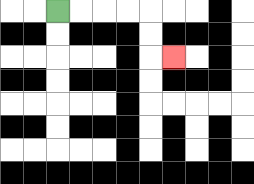{'start': '[2, 0]', 'end': '[7, 2]', 'path_directions': 'R,R,R,R,D,D,R', 'path_coordinates': '[[2, 0], [3, 0], [4, 0], [5, 0], [6, 0], [6, 1], [6, 2], [7, 2]]'}